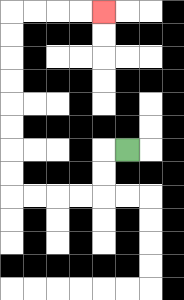{'start': '[5, 6]', 'end': '[4, 0]', 'path_directions': 'L,D,D,L,L,L,L,U,U,U,U,U,U,U,U,R,R,R,R', 'path_coordinates': '[[5, 6], [4, 6], [4, 7], [4, 8], [3, 8], [2, 8], [1, 8], [0, 8], [0, 7], [0, 6], [0, 5], [0, 4], [0, 3], [0, 2], [0, 1], [0, 0], [1, 0], [2, 0], [3, 0], [4, 0]]'}